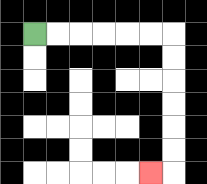{'start': '[1, 1]', 'end': '[6, 7]', 'path_directions': 'R,R,R,R,R,R,D,D,D,D,D,D,L', 'path_coordinates': '[[1, 1], [2, 1], [3, 1], [4, 1], [5, 1], [6, 1], [7, 1], [7, 2], [7, 3], [7, 4], [7, 5], [7, 6], [7, 7], [6, 7]]'}